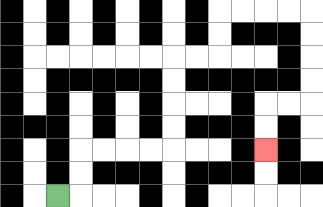{'start': '[2, 8]', 'end': '[11, 6]', 'path_directions': 'R,U,U,R,R,R,R,U,U,U,U,R,R,U,U,R,R,R,R,D,D,D,D,L,L,D,D', 'path_coordinates': '[[2, 8], [3, 8], [3, 7], [3, 6], [4, 6], [5, 6], [6, 6], [7, 6], [7, 5], [7, 4], [7, 3], [7, 2], [8, 2], [9, 2], [9, 1], [9, 0], [10, 0], [11, 0], [12, 0], [13, 0], [13, 1], [13, 2], [13, 3], [13, 4], [12, 4], [11, 4], [11, 5], [11, 6]]'}